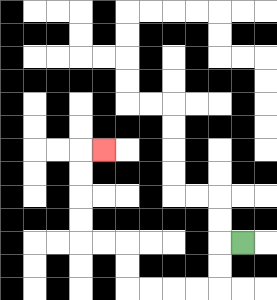{'start': '[10, 10]', 'end': '[4, 6]', 'path_directions': 'L,D,D,L,L,L,L,U,U,L,L,U,U,U,U,R', 'path_coordinates': '[[10, 10], [9, 10], [9, 11], [9, 12], [8, 12], [7, 12], [6, 12], [5, 12], [5, 11], [5, 10], [4, 10], [3, 10], [3, 9], [3, 8], [3, 7], [3, 6], [4, 6]]'}